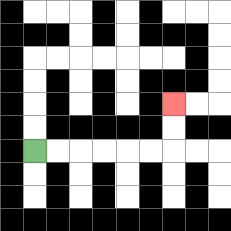{'start': '[1, 6]', 'end': '[7, 4]', 'path_directions': 'R,R,R,R,R,R,U,U', 'path_coordinates': '[[1, 6], [2, 6], [3, 6], [4, 6], [5, 6], [6, 6], [7, 6], [7, 5], [7, 4]]'}